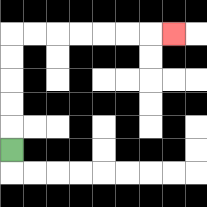{'start': '[0, 6]', 'end': '[7, 1]', 'path_directions': 'U,U,U,U,U,R,R,R,R,R,R,R', 'path_coordinates': '[[0, 6], [0, 5], [0, 4], [0, 3], [0, 2], [0, 1], [1, 1], [2, 1], [3, 1], [4, 1], [5, 1], [6, 1], [7, 1]]'}